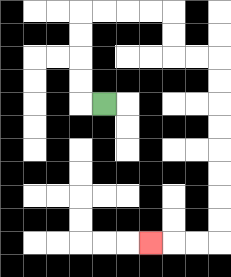{'start': '[4, 4]', 'end': '[6, 10]', 'path_directions': 'L,U,U,U,U,R,R,R,R,D,D,R,R,D,D,D,D,D,D,D,D,L,L,L', 'path_coordinates': '[[4, 4], [3, 4], [3, 3], [3, 2], [3, 1], [3, 0], [4, 0], [5, 0], [6, 0], [7, 0], [7, 1], [7, 2], [8, 2], [9, 2], [9, 3], [9, 4], [9, 5], [9, 6], [9, 7], [9, 8], [9, 9], [9, 10], [8, 10], [7, 10], [6, 10]]'}